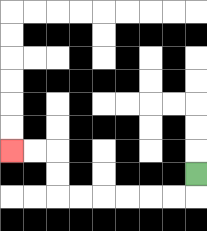{'start': '[8, 7]', 'end': '[0, 6]', 'path_directions': 'D,L,L,L,L,L,L,U,U,L,L', 'path_coordinates': '[[8, 7], [8, 8], [7, 8], [6, 8], [5, 8], [4, 8], [3, 8], [2, 8], [2, 7], [2, 6], [1, 6], [0, 6]]'}